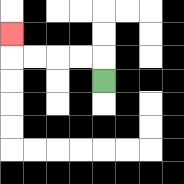{'start': '[4, 3]', 'end': '[0, 1]', 'path_directions': 'U,L,L,L,L,U', 'path_coordinates': '[[4, 3], [4, 2], [3, 2], [2, 2], [1, 2], [0, 2], [0, 1]]'}